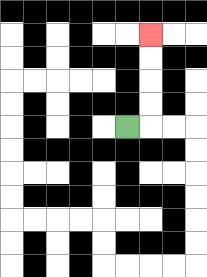{'start': '[5, 5]', 'end': '[6, 1]', 'path_directions': 'R,U,U,U,U', 'path_coordinates': '[[5, 5], [6, 5], [6, 4], [6, 3], [6, 2], [6, 1]]'}